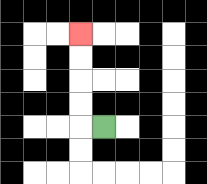{'start': '[4, 5]', 'end': '[3, 1]', 'path_directions': 'L,U,U,U,U', 'path_coordinates': '[[4, 5], [3, 5], [3, 4], [3, 3], [3, 2], [3, 1]]'}